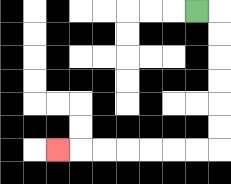{'start': '[8, 0]', 'end': '[2, 6]', 'path_directions': 'R,D,D,D,D,D,D,L,L,L,L,L,L,L', 'path_coordinates': '[[8, 0], [9, 0], [9, 1], [9, 2], [9, 3], [9, 4], [9, 5], [9, 6], [8, 6], [7, 6], [6, 6], [5, 6], [4, 6], [3, 6], [2, 6]]'}